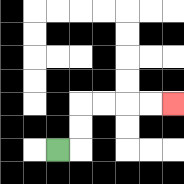{'start': '[2, 6]', 'end': '[7, 4]', 'path_directions': 'R,U,U,R,R,R,R', 'path_coordinates': '[[2, 6], [3, 6], [3, 5], [3, 4], [4, 4], [5, 4], [6, 4], [7, 4]]'}